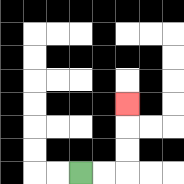{'start': '[3, 7]', 'end': '[5, 4]', 'path_directions': 'R,R,U,U,U', 'path_coordinates': '[[3, 7], [4, 7], [5, 7], [5, 6], [5, 5], [5, 4]]'}